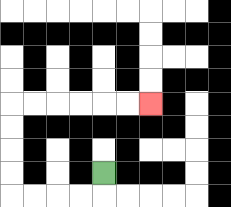{'start': '[4, 7]', 'end': '[6, 4]', 'path_directions': 'D,L,L,L,L,U,U,U,U,R,R,R,R,R,R', 'path_coordinates': '[[4, 7], [4, 8], [3, 8], [2, 8], [1, 8], [0, 8], [0, 7], [0, 6], [0, 5], [0, 4], [1, 4], [2, 4], [3, 4], [4, 4], [5, 4], [6, 4]]'}